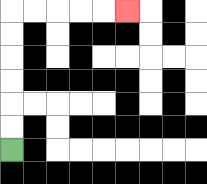{'start': '[0, 6]', 'end': '[5, 0]', 'path_directions': 'U,U,U,U,U,U,R,R,R,R,R', 'path_coordinates': '[[0, 6], [0, 5], [0, 4], [0, 3], [0, 2], [0, 1], [0, 0], [1, 0], [2, 0], [3, 0], [4, 0], [5, 0]]'}